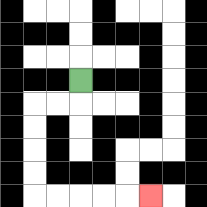{'start': '[3, 3]', 'end': '[6, 8]', 'path_directions': 'D,L,L,D,D,D,D,R,R,R,R,R', 'path_coordinates': '[[3, 3], [3, 4], [2, 4], [1, 4], [1, 5], [1, 6], [1, 7], [1, 8], [2, 8], [3, 8], [4, 8], [5, 8], [6, 8]]'}